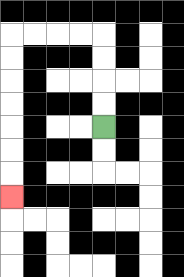{'start': '[4, 5]', 'end': '[0, 8]', 'path_directions': 'U,U,U,U,L,L,L,L,D,D,D,D,D,D,D', 'path_coordinates': '[[4, 5], [4, 4], [4, 3], [4, 2], [4, 1], [3, 1], [2, 1], [1, 1], [0, 1], [0, 2], [0, 3], [0, 4], [0, 5], [0, 6], [0, 7], [0, 8]]'}